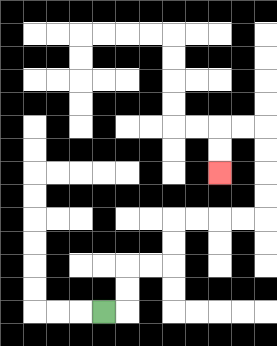{'start': '[4, 13]', 'end': '[9, 7]', 'path_directions': 'R,U,U,R,R,U,U,R,R,R,R,U,U,U,U,L,L,D,D', 'path_coordinates': '[[4, 13], [5, 13], [5, 12], [5, 11], [6, 11], [7, 11], [7, 10], [7, 9], [8, 9], [9, 9], [10, 9], [11, 9], [11, 8], [11, 7], [11, 6], [11, 5], [10, 5], [9, 5], [9, 6], [9, 7]]'}